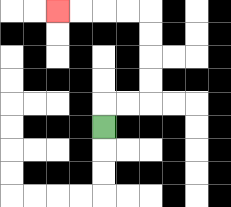{'start': '[4, 5]', 'end': '[2, 0]', 'path_directions': 'U,R,R,U,U,U,U,L,L,L,L', 'path_coordinates': '[[4, 5], [4, 4], [5, 4], [6, 4], [6, 3], [6, 2], [6, 1], [6, 0], [5, 0], [4, 0], [3, 0], [2, 0]]'}